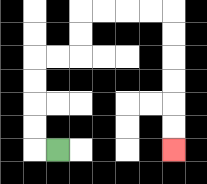{'start': '[2, 6]', 'end': '[7, 6]', 'path_directions': 'L,U,U,U,U,R,R,U,U,R,R,R,R,D,D,D,D,D,D', 'path_coordinates': '[[2, 6], [1, 6], [1, 5], [1, 4], [1, 3], [1, 2], [2, 2], [3, 2], [3, 1], [3, 0], [4, 0], [5, 0], [6, 0], [7, 0], [7, 1], [7, 2], [7, 3], [7, 4], [7, 5], [7, 6]]'}